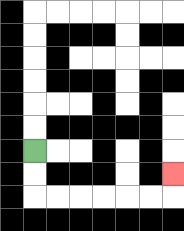{'start': '[1, 6]', 'end': '[7, 7]', 'path_directions': 'D,D,R,R,R,R,R,R,U', 'path_coordinates': '[[1, 6], [1, 7], [1, 8], [2, 8], [3, 8], [4, 8], [5, 8], [6, 8], [7, 8], [7, 7]]'}